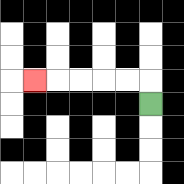{'start': '[6, 4]', 'end': '[1, 3]', 'path_directions': 'U,L,L,L,L,L', 'path_coordinates': '[[6, 4], [6, 3], [5, 3], [4, 3], [3, 3], [2, 3], [1, 3]]'}